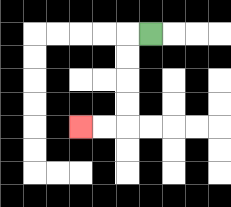{'start': '[6, 1]', 'end': '[3, 5]', 'path_directions': 'L,D,D,D,D,L,L', 'path_coordinates': '[[6, 1], [5, 1], [5, 2], [5, 3], [5, 4], [5, 5], [4, 5], [3, 5]]'}